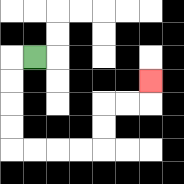{'start': '[1, 2]', 'end': '[6, 3]', 'path_directions': 'L,D,D,D,D,R,R,R,R,U,U,R,R,U', 'path_coordinates': '[[1, 2], [0, 2], [0, 3], [0, 4], [0, 5], [0, 6], [1, 6], [2, 6], [3, 6], [4, 6], [4, 5], [4, 4], [5, 4], [6, 4], [6, 3]]'}